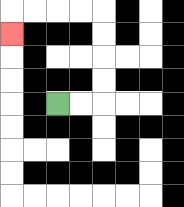{'start': '[2, 4]', 'end': '[0, 1]', 'path_directions': 'R,R,U,U,U,U,L,L,L,L,D', 'path_coordinates': '[[2, 4], [3, 4], [4, 4], [4, 3], [4, 2], [4, 1], [4, 0], [3, 0], [2, 0], [1, 0], [0, 0], [0, 1]]'}